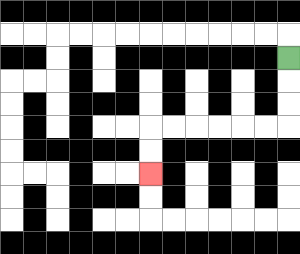{'start': '[12, 2]', 'end': '[6, 7]', 'path_directions': 'D,D,D,L,L,L,L,L,L,D,D', 'path_coordinates': '[[12, 2], [12, 3], [12, 4], [12, 5], [11, 5], [10, 5], [9, 5], [8, 5], [7, 5], [6, 5], [6, 6], [6, 7]]'}